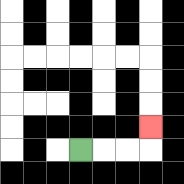{'start': '[3, 6]', 'end': '[6, 5]', 'path_directions': 'R,R,R,U', 'path_coordinates': '[[3, 6], [4, 6], [5, 6], [6, 6], [6, 5]]'}